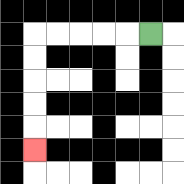{'start': '[6, 1]', 'end': '[1, 6]', 'path_directions': 'L,L,L,L,L,D,D,D,D,D', 'path_coordinates': '[[6, 1], [5, 1], [4, 1], [3, 1], [2, 1], [1, 1], [1, 2], [1, 3], [1, 4], [1, 5], [1, 6]]'}